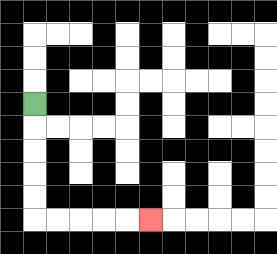{'start': '[1, 4]', 'end': '[6, 9]', 'path_directions': 'D,D,D,D,D,R,R,R,R,R', 'path_coordinates': '[[1, 4], [1, 5], [1, 6], [1, 7], [1, 8], [1, 9], [2, 9], [3, 9], [4, 9], [5, 9], [6, 9]]'}